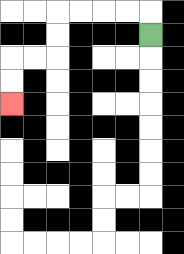{'start': '[6, 1]', 'end': '[0, 4]', 'path_directions': 'U,L,L,L,L,D,D,L,L,D,D', 'path_coordinates': '[[6, 1], [6, 0], [5, 0], [4, 0], [3, 0], [2, 0], [2, 1], [2, 2], [1, 2], [0, 2], [0, 3], [0, 4]]'}